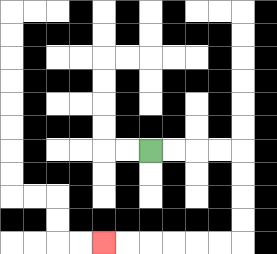{'start': '[6, 6]', 'end': '[4, 10]', 'path_directions': 'R,R,R,R,D,D,D,D,L,L,L,L,L,L', 'path_coordinates': '[[6, 6], [7, 6], [8, 6], [9, 6], [10, 6], [10, 7], [10, 8], [10, 9], [10, 10], [9, 10], [8, 10], [7, 10], [6, 10], [5, 10], [4, 10]]'}